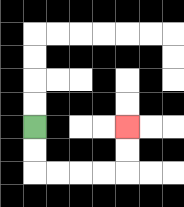{'start': '[1, 5]', 'end': '[5, 5]', 'path_directions': 'D,D,R,R,R,R,U,U', 'path_coordinates': '[[1, 5], [1, 6], [1, 7], [2, 7], [3, 7], [4, 7], [5, 7], [5, 6], [5, 5]]'}